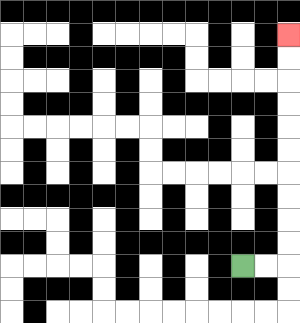{'start': '[10, 11]', 'end': '[12, 1]', 'path_directions': 'R,R,U,U,U,U,U,U,U,U,U,U', 'path_coordinates': '[[10, 11], [11, 11], [12, 11], [12, 10], [12, 9], [12, 8], [12, 7], [12, 6], [12, 5], [12, 4], [12, 3], [12, 2], [12, 1]]'}